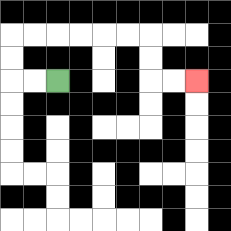{'start': '[2, 3]', 'end': '[8, 3]', 'path_directions': 'L,L,U,U,R,R,R,R,R,R,D,D,R,R', 'path_coordinates': '[[2, 3], [1, 3], [0, 3], [0, 2], [0, 1], [1, 1], [2, 1], [3, 1], [4, 1], [5, 1], [6, 1], [6, 2], [6, 3], [7, 3], [8, 3]]'}